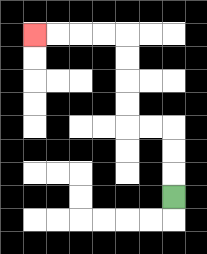{'start': '[7, 8]', 'end': '[1, 1]', 'path_directions': 'U,U,U,L,L,U,U,U,U,L,L,L,L', 'path_coordinates': '[[7, 8], [7, 7], [7, 6], [7, 5], [6, 5], [5, 5], [5, 4], [5, 3], [5, 2], [5, 1], [4, 1], [3, 1], [2, 1], [1, 1]]'}